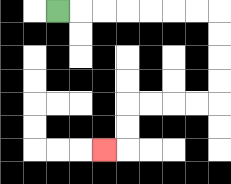{'start': '[2, 0]', 'end': '[4, 6]', 'path_directions': 'R,R,R,R,R,R,R,D,D,D,D,L,L,L,L,D,D,L', 'path_coordinates': '[[2, 0], [3, 0], [4, 0], [5, 0], [6, 0], [7, 0], [8, 0], [9, 0], [9, 1], [9, 2], [9, 3], [9, 4], [8, 4], [7, 4], [6, 4], [5, 4], [5, 5], [5, 6], [4, 6]]'}